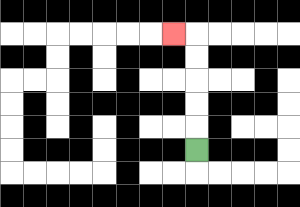{'start': '[8, 6]', 'end': '[7, 1]', 'path_directions': 'U,U,U,U,U,L', 'path_coordinates': '[[8, 6], [8, 5], [8, 4], [8, 3], [8, 2], [8, 1], [7, 1]]'}